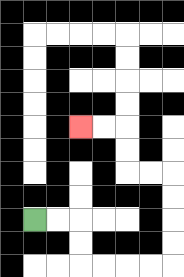{'start': '[1, 9]', 'end': '[3, 5]', 'path_directions': 'R,R,D,D,R,R,R,R,U,U,U,U,L,L,U,U,L,L', 'path_coordinates': '[[1, 9], [2, 9], [3, 9], [3, 10], [3, 11], [4, 11], [5, 11], [6, 11], [7, 11], [7, 10], [7, 9], [7, 8], [7, 7], [6, 7], [5, 7], [5, 6], [5, 5], [4, 5], [3, 5]]'}